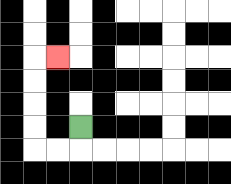{'start': '[3, 5]', 'end': '[2, 2]', 'path_directions': 'D,L,L,U,U,U,U,R', 'path_coordinates': '[[3, 5], [3, 6], [2, 6], [1, 6], [1, 5], [1, 4], [1, 3], [1, 2], [2, 2]]'}